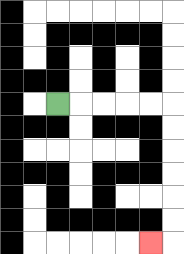{'start': '[2, 4]', 'end': '[6, 10]', 'path_directions': 'R,R,R,R,R,D,D,D,D,D,D,L', 'path_coordinates': '[[2, 4], [3, 4], [4, 4], [5, 4], [6, 4], [7, 4], [7, 5], [7, 6], [7, 7], [7, 8], [7, 9], [7, 10], [6, 10]]'}